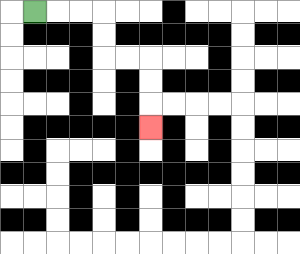{'start': '[1, 0]', 'end': '[6, 5]', 'path_directions': 'R,R,R,D,D,R,R,D,D,D', 'path_coordinates': '[[1, 0], [2, 0], [3, 0], [4, 0], [4, 1], [4, 2], [5, 2], [6, 2], [6, 3], [6, 4], [6, 5]]'}